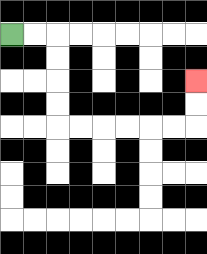{'start': '[0, 1]', 'end': '[8, 3]', 'path_directions': 'R,R,D,D,D,D,R,R,R,R,R,R,U,U', 'path_coordinates': '[[0, 1], [1, 1], [2, 1], [2, 2], [2, 3], [2, 4], [2, 5], [3, 5], [4, 5], [5, 5], [6, 5], [7, 5], [8, 5], [8, 4], [8, 3]]'}